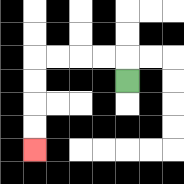{'start': '[5, 3]', 'end': '[1, 6]', 'path_directions': 'U,L,L,L,L,D,D,D,D', 'path_coordinates': '[[5, 3], [5, 2], [4, 2], [3, 2], [2, 2], [1, 2], [1, 3], [1, 4], [1, 5], [1, 6]]'}